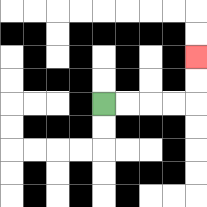{'start': '[4, 4]', 'end': '[8, 2]', 'path_directions': 'R,R,R,R,U,U', 'path_coordinates': '[[4, 4], [5, 4], [6, 4], [7, 4], [8, 4], [8, 3], [8, 2]]'}